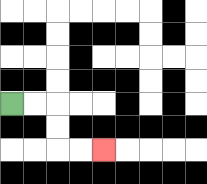{'start': '[0, 4]', 'end': '[4, 6]', 'path_directions': 'R,R,D,D,R,R', 'path_coordinates': '[[0, 4], [1, 4], [2, 4], [2, 5], [2, 6], [3, 6], [4, 6]]'}